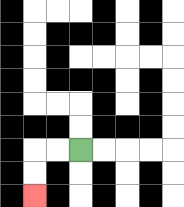{'start': '[3, 6]', 'end': '[1, 8]', 'path_directions': 'L,L,D,D', 'path_coordinates': '[[3, 6], [2, 6], [1, 6], [1, 7], [1, 8]]'}